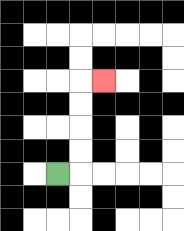{'start': '[2, 7]', 'end': '[4, 3]', 'path_directions': 'R,U,U,U,U,R', 'path_coordinates': '[[2, 7], [3, 7], [3, 6], [3, 5], [3, 4], [3, 3], [4, 3]]'}